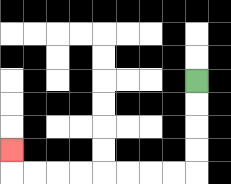{'start': '[8, 3]', 'end': '[0, 6]', 'path_directions': 'D,D,D,D,L,L,L,L,L,L,L,L,U', 'path_coordinates': '[[8, 3], [8, 4], [8, 5], [8, 6], [8, 7], [7, 7], [6, 7], [5, 7], [4, 7], [3, 7], [2, 7], [1, 7], [0, 7], [0, 6]]'}